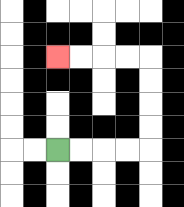{'start': '[2, 6]', 'end': '[2, 2]', 'path_directions': 'R,R,R,R,U,U,U,U,L,L,L,L', 'path_coordinates': '[[2, 6], [3, 6], [4, 6], [5, 6], [6, 6], [6, 5], [6, 4], [6, 3], [6, 2], [5, 2], [4, 2], [3, 2], [2, 2]]'}